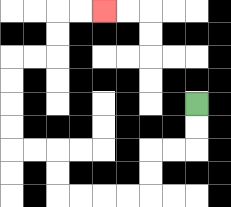{'start': '[8, 4]', 'end': '[4, 0]', 'path_directions': 'D,D,L,L,D,D,L,L,L,L,U,U,L,L,U,U,U,U,R,R,U,U,R,R', 'path_coordinates': '[[8, 4], [8, 5], [8, 6], [7, 6], [6, 6], [6, 7], [6, 8], [5, 8], [4, 8], [3, 8], [2, 8], [2, 7], [2, 6], [1, 6], [0, 6], [0, 5], [0, 4], [0, 3], [0, 2], [1, 2], [2, 2], [2, 1], [2, 0], [3, 0], [4, 0]]'}